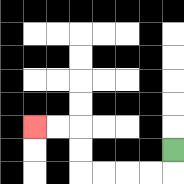{'start': '[7, 6]', 'end': '[1, 5]', 'path_directions': 'D,L,L,L,L,U,U,L,L', 'path_coordinates': '[[7, 6], [7, 7], [6, 7], [5, 7], [4, 7], [3, 7], [3, 6], [3, 5], [2, 5], [1, 5]]'}